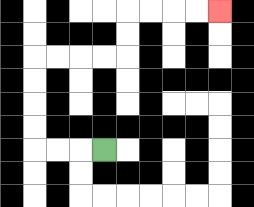{'start': '[4, 6]', 'end': '[9, 0]', 'path_directions': 'L,L,L,U,U,U,U,R,R,R,R,U,U,R,R,R,R', 'path_coordinates': '[[4, 6], [3, 6], [2, 6], [1, 6], [1, 5], [1, 4], [1, 3], [1, 2], [2, 2], [3, 2], [4, 2], [5, 2], [5, 1], [5, 0], [6, 0], [7, 0], [8, 0], [9, 0]]'}